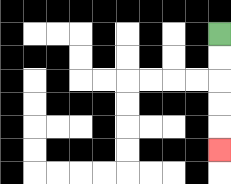{'start': '[9, 1]', 'end': '[9, 6]', 'path_directions': 'D,D,D,D,D', 'path_coordinates': '[[9, 1], [9, 2], [9, 3], [9, 4], [9, 5], [9, 6]]'}